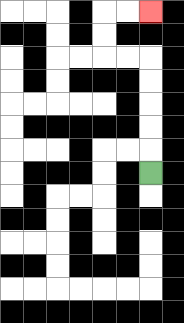{'start': '[6, 7]', 'end': '[6, 0]', 'path_directions': 'U,U,U,U,U,L,L,U,U,R,R', 'path_coordinates': '[[6, 7], [6, 6], [6, 5], [6, 4], [6, 3], [6, 2], [5, 2], [4, 2], [4, 1], [4, 0], [5, 0], [6, 0]]'}